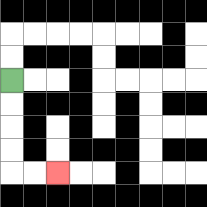{'start': '[0, 3]', 'end': '[2, 7]', 'path_directions': 'D,D,D,D,R,R', 'path_coordinates': '[[0, 3], [0, 4], [0, 5], [0, 6], [0, 7], [1, 7], [2, 7]]'}